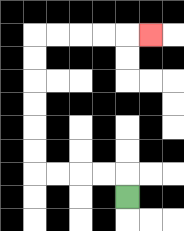{'start': '[5, 8]', 'end': '[6, 1]', 'path_directions': 'U,L,L,L,L,U,U,U,U,U,U,R,R,R,R,R', 'path_coordinates': '[[5, 8], [5, 7], [4, 7], [3, 7], [2, 7], [1, 7], [1, 6], [1, 5], [1, 4], [1, 3], [1, 2], [1, 1], [2, 1], [3, 1], [4, 1], [5, 1], [6, 1]]'}